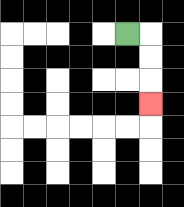{'start': '[5, 1]', 'end': '[6, 4]', 'path_directions': 'R,D,D,D', 'path_coordinates': '[[5, 1], [6, 1], [6, 2], [6, 3], [6, 4]]'}